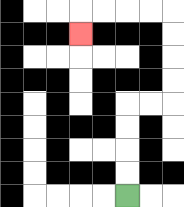{'start': '[5, 8]', 'end': '[3, 1]', 'path_directions': 'U,U,U,U,R,R,U,U,U,U,L,L,L,L,D', 'path_coordinates': '[[5, 8], [5, 7], [5, 6], [5, 5], [5, 4], [6, 4], [7, 4], [7, 3], [7, 2], [7, 1], [7, 0], [6, 0], [5, 0], [4, 0], [3, 0], [3, 1]]'}